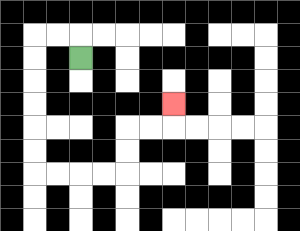{'start': '[3, 2]', 'end': '[7, 4]', 'path_directions': 'U,L,L,D,D,D,D,D,D,R,R,R,R,U,U,R,R,U', 'path_coordinates': '[[3, 2], [3, 1], [2, 1], [1, 1], [1, 2], [1, 3], [1, 4], [1, 5], [1, 6], [1, 7], [2, 7], [3, 7], [4, 7], [5, 7], [5, 6], [5, 5], [6, 5], [7, 5], [7, 4]]'}